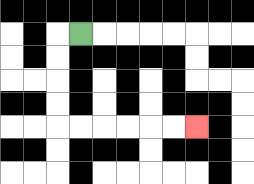{'start': '[3, 1]', 'end': '[8, 5]', 'path_directions': 'L,D,D,D,D,R,R,R,R,R,R', 'path_coordinates': '[[3, 1], [2, 1], [2, 2], [2, 3], [2, 4], [2, 5], [3, 5], [4, 5], [5, 5], [6, 5], [7, 5], [8, 5]]'}